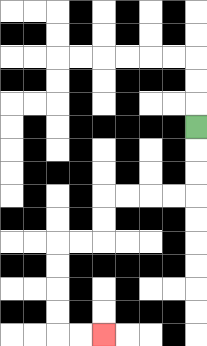{'start': '[8, 5]', 'end': '[4, 14]', 'path_directions': 'D,D,D,L,L,L,L,D,D,L,L,D,D,D,D,R,R', 'path_coordinates': '[[8, 5], [8, 6], [8, 7], [8, 8], [7, 8], [6, 8], [5, 8], [4, 8], [4, 9], [4, 10], [3, 10], [2, 10], [2, 11], [2, 12], [2, 13], [2, 14], [3, 14], [4, 14]]'}